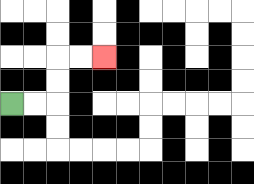{'start': '[0, 4]', 'end': '[4, 2]', 'path_directions': 'R,R,U,U,R,R', 'path_coordinates': '[[0, 4], [1, 4], [2, 4], [2, 3], [2, 2], [3, 2], [4, 2]]'}